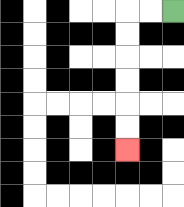{'start': '[7, 0]', 'end': '[5, 6]', 'path_directions': 'L,L,D,D,D,D,D,D', 'path_coordinates': '[[7, 0], [6, 0], [5, 0], [5, 1], [5, 2], [5, 3], [5, 4], [5, 5], [5, 6]]'}